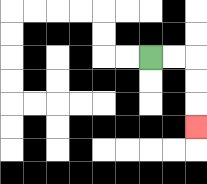{'start': '[6, 2]', 'end': '[8, 5]', 'path_directions': 'R,R,D,D,D', 'path_coordinates': '[[6, 2], [7, 2], [8, 2], [8, 3], [8, 4], [8, 5]]'}